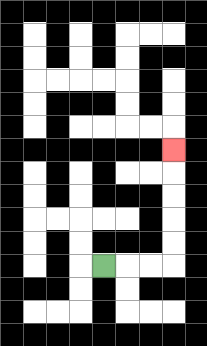{'start': '[4, 11]', 'end': '[7, 6]', 'path_directions': 'R,R,R,U,U,U,U,U', 'path_coordinates': '[[4, 11], [5, 11], [6, 11], [7, 11], [7, 10], [7, 9], [7, 8], [7, 7], [7, 6]]'}